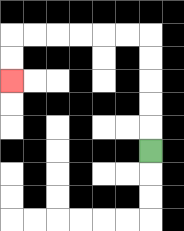{'start': '[6, 6]', 'end': '[0, 3]', 'path_directions': 'U,U,U,U,U,L,L,L,L,L,L,D,D', 'path_coordinates': '[[6, 6], [6, 5], [6, 4], [6, 3], [6, 2], [6, 1], [5, 1], [4, 1], [3, 1], [2, 1], [1, 1], [0, 1], [0, 2], [0, 3]]'}